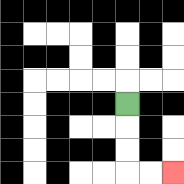{'start': '[5, 4]', 'end': '[7, 7]', 'path_directions': 'D,D,D,R,R', 'path_coordinates': '[[5, 4], [5, 5], [5, 6], [5, 7], [6, 7], [7, 7]]'}